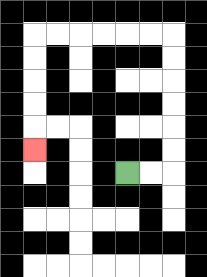{'start': '[5, 7]', 'end': '[1, 6]', 'path_directions': 'R,R,U,U,U,U,U,U,L,L,L,L,L,L,D,D,D,D,D', 'path_coordinates': '[[5, 7], [6, 7], [7, 7], [7, 6], [7, 5], [7, 4], [7, 3], [7, 2], [7, 1], [6, 1], [5, 1], [4, 1], [3, 1], [2, 1], [1, 1], [1, 2], [1, 3], [1, 4], [1, 5], [1, 6]]'}